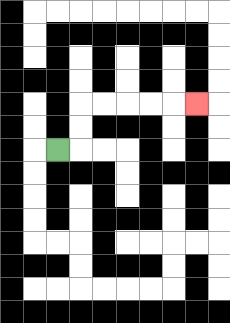{'start': '[2, 6]', 'end': '[8, 4]', 'path_directions': 'R,U,U,R,R,R,R,R', 'path_coordinates': '[[2, 6], [3, 6], [3, 5], [3, 4], [4, 4], [5, 4], [6, 4], [7, 4], [8, 4]]'}